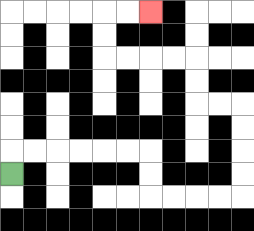{'start': '[0, 7]', 'end': '[6, 0]', 'path_directions': 'U,R,R,R,R,R,R,D,D,R,R,R,R,U,U,U,U,L,L,U,U,L,L,L,L,U,U,R,R', 'path_coordinates': '[[0, 7], [0, 6], [1, 6], [2, 6], [3, 6], [4, 6], [5, 6], [6, 6], [6, 7], [6, 8], [7, 8], [8, 8], [9, 8], [10, 8], [10, 7], [10, 6], [10, 5], [10, 4], [9, 4], [8, 4], [8, 3], [8, 2], [7, 2], [6, 2], [5, 2], [4, 2], [4, 1], [4, 0], [5, 0], [6, 0]]'}